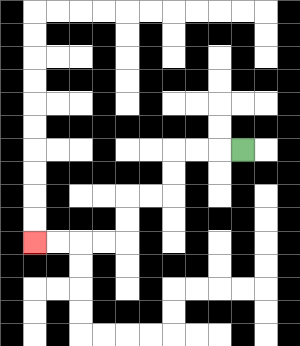{'start': '[10, 6]', 'end': '[1, 10]', 'path_directions': 'L,L,L,D,D,L,L,D,D,L,L,L,L', 'path_coordinates': '[[10, 6], [9, 6], [8, 6], [7, 6], [7, 7], [7, 8], [6, 8], [5, 8], [5, 9], [5, 10], [4, 10], [3, 10], [2, 10], [1, 10]]'}